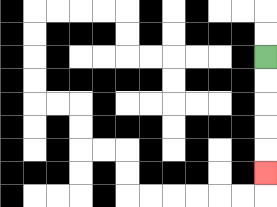{'start': '[11, 2]', 'end': '[11, 7]', 'path_directions': 'D,D,D,D,D', 'path_coordinates': '[[11, 2], [11, 3], [11, 4], [11, 5], [11, 6], [11, 7]]'}